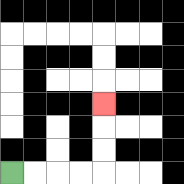{'start': '[0, 7]', 'end': '[4, 4]', 'path_directions': 'R,R,R,R,U,U,U', 'path_coordinates': '[[0, 7], [1, 7], [2, 7], [3, 7], [4, 7], [4, 6], [4, 5], [4, 4]]'}